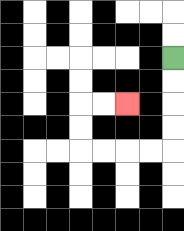{'start': '[7, 2]', 'end': '[5, 4]', 'path_directions': 'D,D,D,D,L,L,L,L,U,U,R,R', 'path_coordinates': '[[7, 2], [7, 3], [7, 4], [7, 5], [7, 6], [6, 6], [5, 6], [4, 6], [3, 6], [3, 5], [3, 4], [4, 4], [5, 4]]'}